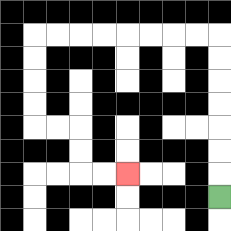{'start': '[9, 8]', 'end': '[5, 7]', 'path_directions': 'U,U,U,U,U,U,U,L,L,L,L,L,L,L,L,D,D,D,D,R,R,D,D,R,R', 'path_coordinates': '[[9, 8], [9, 7], [9, 6], [9, 5], [9, 4], [9, 3], [9, 2], [9, 1], [8, 1], [7, 1], [6, 1], [5, 1], [4, 1], [3, 1], [2, 1], [1, 1], [1, 2], [1, 3], [1, 4], [1, 5], [2, 5], [3, 5], [3, 6], [3, 7], [4, 7], [5, 7]]'}